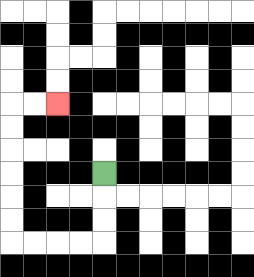{'start': '[4, 7]', 'end': '[2, 4]', 'path_directions': 'D,D,D,L,L,L,L,U,U,U,U,U,U,R,R', 'path_coordinates': '[[4, 7], [4, 8], [4, 9], [4, 10], [3, 10], [2, 10], [1, 10], [0, 10], [0, 9], [0, 8], [0, 7], [0, 6], [0, 5], [0, 4], [1, 4], [2, 4]]'}